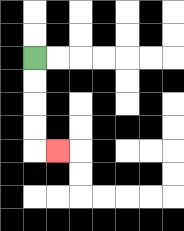{'start': '[1, 2]', 'end': '[2, 6]', 'path_directions': 'D,D,D,D,R', 'path_coordinates': '[[1, 2], [1, 3], [1, 4], [1, 5], [1, 6], [2, 6]]'}